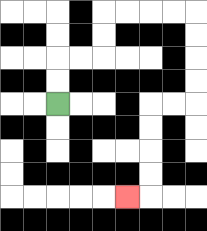{'start': '[2, 4]', 'end': '[5, 8]', 'path_directions': 'U,U,R,R,U,U,R,R,R,R,D,D,D,D,L,L,D,D,D,D,L', 'path_coordinates': '[[2, 4], [2, 3], [2, 2], [3, 2], [4, 2], [4, 1], [4, 0], [5, 0], [6, 0], [7, 0], [8, 0], [8, 1], [8, 2], [8, 3], [8, 4], [7, 4], [6, 4], [6, 5], [6, 6], [6, 7], [6, 8], [5, 8]]'}